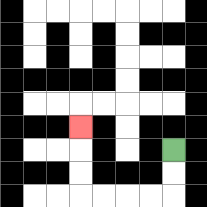{'start': '[7, 6]', 'end': '[3, 5]', 'path_directions': 'D,D,L,L,L,L,U,U,U', 'path_coordinates': '[[7, 6], [7, 7], [7, 8], [6, 8], [5, 8], [4, 8], [3, 8], [3, 7], [3, 6], [3, 5]]'}